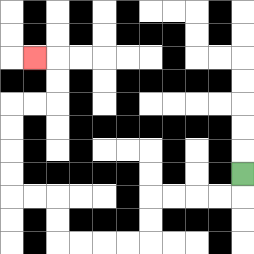{'start': '[10, 7]', 'end': '[1, 2]', 'path_directions': 'D,L,L,L,L,D,D,L,L,L,L,U,U,L,L,U,U,U,U,R,R,U,U,L', 'path_coordinates': '[[10, 7], [10, 8], [9, 8], [8, 8], [7, 8], [6, 8], [6, 9], [6, 10], [5, 10], [4, 10], [3, 10], [2, 10], [2, 9], [2, 8], [1, 8], [0, 8], [0, 7], [0, 6], [0, 5], [0, 4], [1, 4], [2, 4], [2, 3], [2, 2], [1, 2]]'}